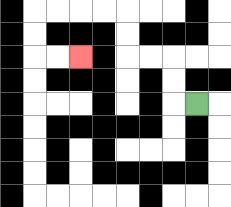{'start': '[8, 4]', 'end': '[3, 2]', 'path_directions': 'L,U,U,L,L,U,U,L,L,L,L,D,D,R,R', 'path_coordinates': '[[8, 4], [7, 4], [7, 3], [7, 2], [6, 2], [5, 2], [5, 1], [5, 0], [4, 0], [3, 0], [2, 0], [1, 0], [1, 1], [1, 2], [2, 2], [3, 2]]'}